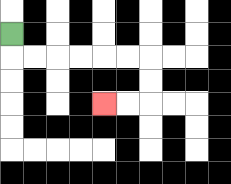{'start': '[0, 1]', 'end': '[4, 4]', 'path_directions': 'D,R,R,R,R,R,R,D,D,L,L', 'path_coordinates': '[[0, 1], [0, 2], [1, 2], [2, 2], [3, 2], [4, 2], [5, 2], [6, 2], [6, 3], [6, 4], [5, 4], [4, 4]]'}